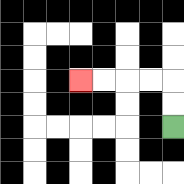{'start': '[7, 5]', 'end': '[3, 3]', 'path_directions': 'U,U,L,L,L,L', 'path_coordinates': '[[7, 5], [7, 4], [7, 3], [6, 3], [5, 3], [4, 3], [3, 3]]'}